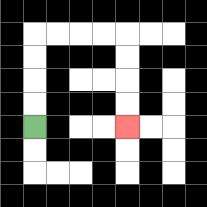{'start': '[1, 5]', 'end': '[5, 5]', 'path_directions': 'U,U,U,U,R,R,R,R,D,D,D,D', 'path_coordinates': '[[1, 5], [1, 4], [1, 3], [1, 2], [1, 1], [2, 1], [3, 1], [4, 1], [5, 1], [5, 2], [5, 3], [5, 4], [5, 5]]'}